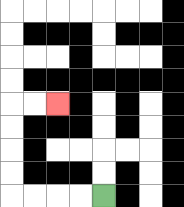{'start': '[4, 8]', 'end': '[2, 4]', 'path_directions': 'L,L,L,L,U,U,U,U,R,R', 'path_coordinates': '[[4, 8], [3, 8], [2, 8], [1, 8], [0, 8], [0, 7], [0, 6], [0, 5], [0, 4], [1, 4], [2, 4]]'}